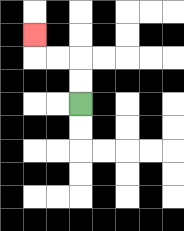{'start': '[3, 4]', 'end': '[1, 1]', 'path_directions': 'U,U,L,L,U', 'path_coordinates': '[[3, 4], [3, 3], [3, 2], [2, 2], [1, 2], [1, 1]]'}